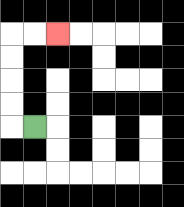{'start': '[1, 5]', 'end': '[2, 1]', 'path_directions': 'L,U,U,U,U,R,R', 'path_coordinates': '[[1, 5], [0, 5], [0, 4], [0, 3], [0, 2], [0, 1], [1, 1], [2, 1]]'}